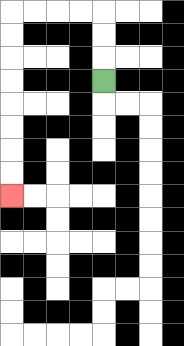{'start': '[4, 3]', 'end': '[0, 8]', 'path_directions': 'U,U,U,L,L,L,L,D,D,D,D,D,D,D,D', 'path_coordinates': '[[4, 3], [4, 2], [4, 1], [4, 0], [3, 0], [2, 0], [1, 0], [0, 0], [0, 1], [0, 2], [0, 3], [0, 4], [0, 5], [0, 6], [0, 7], [0, 8]]'}